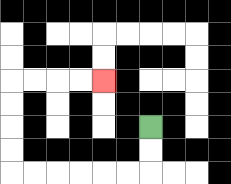{'start': '[6, 5]', 'end': '[4, 3]', 'path_directions': 'D,D,L,L,L,L,L,L,U,U,U,U,R,R,R,R', 'path_coordinates': '[[6, 5], [6, 6], [6, 7], [5, 7], [4, 7], [3, 7], [2, 7], [1, 7], [0, 7], [0, 6], [0, 5], [0, 4], [0, 3], [1, 3], [2, 3], [3, 3], [4, 3]]'}